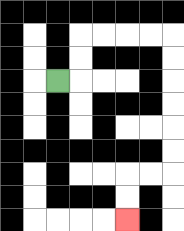{'start': '[2, 3]', 'end': '[5, 9]', 'path_directions': 'R,U,U,R,R,R,R,D,D,D,D,D,D,L,L,D,D', 'path_coordinates': '[[2, 3], [3, 3], [3, 2], [3, 1], [4, 1], [5, 1], [6, 1], [7, 1], [7, 2], [7, 3], [7, 4], [7, 5], [7, 6], [7, 7], [6, 7], [5, 7], [5, 8], [5, 9]]'}